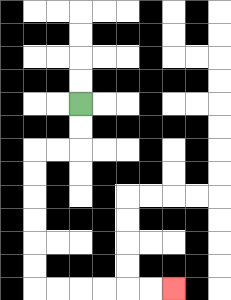{'start': '[3, 4]', 'end': '[7, 12]', 'path_directions': 'D,D,L,L,D,D,D,D,D,D,R,R,R,R,R,R', 'path_coordinates': '[[3, 4], [3, 5], [3, 6], [2, 6], [1, 6], [1, 7], [1, 8], [1, 9], [1, 10], [1, 11], [1, 12], [2, 12], [3, 12], [4, 12], [5, 12], [6, 12], [7, 12]]'}